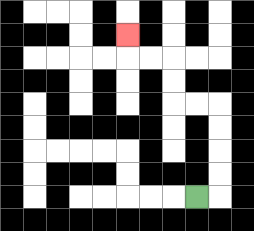{'start': '[8, 8]', 'end': '[5, 1]', 'path_directions': 'R,U,U,U,U,L,L,U,U,L,L,U', 'path_coordinates': '[[8, 8], [9, 8], [9, 7], [9, 6], [9, 5], [9, 4], [8, 4], [7, 4], [7, 3], [7, 2], [6, 2], [5, 2], [5, 1]]'}